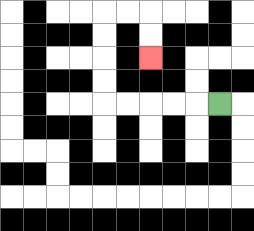{'start': '[9, 4]', 'end': '[6, 2]', 'path_directions': 'L,L,L,L,L,U,U,U,U,R,R,D,D', 'path_coordinates': '[[9, 4], [8, 4], [7, 4], [6, 4], [5, 4], [4, 4], [4, 3], [4, 2], [4, 1], [4, 0], [5, 0], [6, 0], [6, 1], [6, 2]]'}